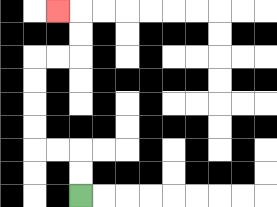{'start': '[3, 8]', 'end': '[2, 0]', 'path_directions': 'U,U,L,L,U,U,U,U,R,R,U,U,L', 'path_coordinates': '[[3, 8], [3, 7], [3, 6], [2, 6], [1, 6], [1, 5], [1, 4], [1, 3], [1, 2], [2, 2], [3, 2], [3, 1], [3, 0], [2, 0]]'}